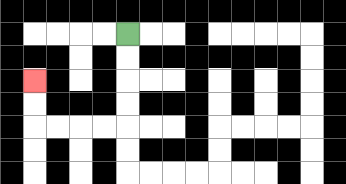{'start': '[5, 1]', 'end': '[1, 3]', 'path_directions': 'D,D,D,D,L,L,L,L,U,U', 'path_coordinates': '[[5, 1], [5, 2], [5, 3], [5, 4], [5, 5], [4, 5], [3, 5], [2, 5], [1, 5], [1, 4], [1, 3]]'}